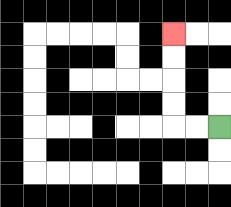{'start': '[9, 5]', 'end': '[7, 1]', 'path_directions': 'L,L,U,U,U,U', 'path_coordinates': '[[9, 5], [8, 5], [7, 5], [7, 4], [7, 3], [7, 2], [7, 1]]'}